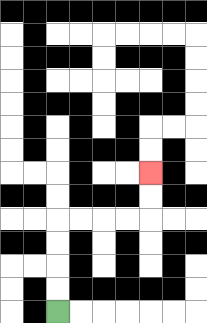{'start': '[2, 13]', 'end': '[6, 7]', 'path_directions': 'U,U,U,U,R,R,R,R,U,U', 'path_coordinates': '[[2, 13], [2, 12], [2, 11], [2, 10], [2, 9], [3, 9], [4, 9], [5, 9], [6, 9], [6, 8], [6, 7]]'}